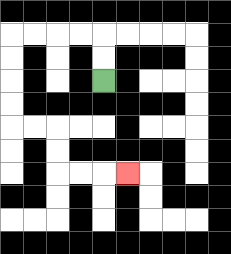{'start': '[4, 3]', 'end': '[5, 7]', 'path_directions': 'U,U,L,L,L,L,D,D,D,D,R,R,D,D,R,R,R', 'path_coordinates': '[[4, 3], [4, 2], [4, 1], [3, 1], [2, 1], [1, 1], [0, 1], [0, 2], [0, 3], [0, 4], [0, 5], [1, 5], [2, 5], [2, 6], [2, 7], [3, 7], [4, 7], [5, 7]]'}